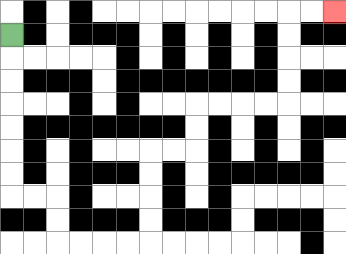{'start': '[0, 1]', 'end': '[14, 0]', 'path_directions': 'D,D,D,D,D,D,D,R,R,D,D,R,R,R,R,U,U,U,U,R,R,U,U,R,R,R,R,U,U,U,U,R,R', 'path_coordinates': '[[0, 1], [0, 2], [0, 3], [0, 4], [0, 5], [0, 6], [0, 7], [0, 8], [1, 8], [2, 8], [2, 9], [2, 10], [3, 10], [4, 10], [5, 10], [6, 10], [6, 9], [6, 8], [6, 7], [6, 6], [7, 6], [8, 6], [8, 5], [8, 4], [9, 4], [10, 4], [11, 4], [12, 4], [12, 3], [12, 2], [12, 1], [12, 0], [13, 0], [14, 0]]'}